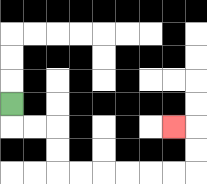{'start': '[0, 4]', 'end': '[7, 5]', 'path_directions': 'D,R,R,D,D,R,R,R,R,R,R,U,U,L', 'path_coordinates': '[[0, 4], [0, 5], [1, 5], [2, 5], [2, 6], [2, 7], [3, 7], [4, 7], [5, 7], [6, 7], [7, 7], [8, 7], [8, 6], [8, 5], [7, 5]]'}